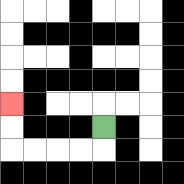{'start': '[4, 5]', 'end': '[0, 4]', 'path_directions': 'D,L,L,L,L,U,U', 'path_coordinates': '[[4, 5], [4, 6], [3, 6], [2, 6], [1, 6], [0, 6], [0, 5], [0, 4]]'}